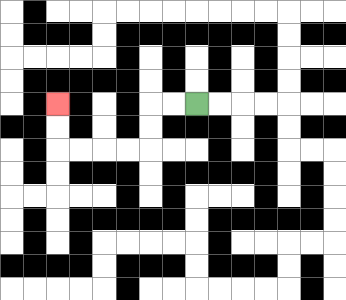{'start': '[8, 4]', 'end': '[2, 4]', 'path_directions': 'L,L,D,D,L,L,L,L,U,U', 'path_coordinates': '[[8, 4], [7, 4], [6, 4], [6, 5], [6, 6], [5, 6], [4, 6], [3, 6], [2, 6], [2, 5], [2, 4]]'}